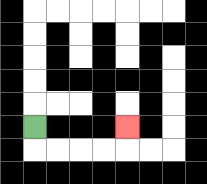{'start': '[1, 5]', 'end': '[5, 5]', 'path_directions': 'D,R,R,R,R,U', 'path_coordinates': '[[1, 5], [1, 6], [2, 6], [3, 6], [4, 6], [5, 6], [5, 5]]'}